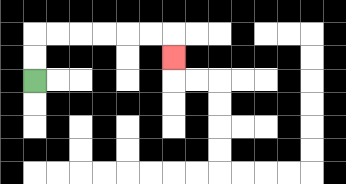{'start': '[1, 3]', 'end': '[7, 2]', 'path_directions': 'U,U,R,R,R,R,R,R,D', 'path_coordinates': '[[1, 3], [1, 2], [1, 1], [2, 1], [3, 1], [4, 1], [5, 1], [6, 1], [7, 1], [7, 2]]'}